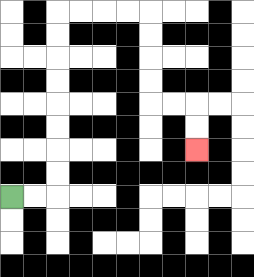{'start': '[0, 8]', 'end': '[8, 6]', 'path_directions': 'R,R,U,U,U,U,U,U,U,U,R,R,R,R,D,D,D,D,R,R,D,D', 'path_coordinates': '[[0, 8], [1, 8], [2, 8], [2, 7], [2, 6], [2, 5], [2, 4], [2, 3], [2, 2], [2, 1], [2, 0], [3, 0], [4, 0], [5, 0], [6, 0], [6, 1], [6, 2], [6, 3], [6, 4], [7, 4], [8, 4], [8, 5], [8, 6]]'}